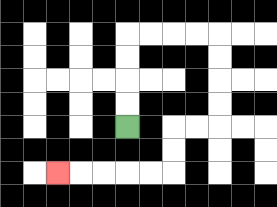{'start': '[5, 5]', 'end': '[2, 7]', 'path_directions': 'U,U,U,U,R,R,R,R,D,D,D,D,L,L,D,D,L,L,L,L,L', 'path_coordinates': '[[5, 5], [5, 4], [5, 3], [5, 2], [5, 1], [6, 1], [7, 1], [8, 1], [9, 1], [9, 2], [9, 3], [9, 4], [9, 5], [8, 5], [7, 5], [7, 6], [7, 7], [6, 7], [5, 7], [4, 7], [3, 7], [2, 7]]'}